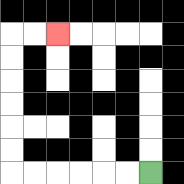{'start': '[6, 7]', 'end': '[2, 1]', 'path_directions': 'L,L,L,L,L,L,U,U,U,U,U,U,R,R', 'path_coordinates': '[[6, 7], [5, 7], [4, 7], [3, 7], [2, 7], [1, 7], [0, 7], [0, 6], [0, 5], [0, 4], [0, 3], [0, 2], [0, 1], [1, 1], [2, 1]]'}